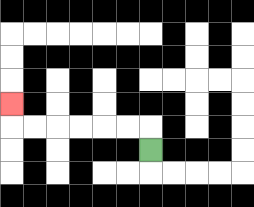{'start': '[6, 6]', 'end': '[0, 4]', 'path_directions': 'U,L,L,L,L,L,L,U', 'path_coordinates': '[[6, 6], [6, 5], [5, 5], [4, 5], [3, 5], [2, 5], [1, 5], [0, 5], [0, 4]]'}